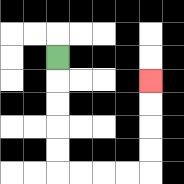{'start': '[2, 2]', 'end': '[6, 3]', 'path_directions': 'D,D,D,D,D,R,R,R,R,U,U,U,U', 'path_coordinates': '[[2, 2], [2, 3], [2, 4], [2, 5], [2, 6], [2, 7], [3, 7], [4, 7], [5, 7], [6, 7], [6, 6], [6, 5], [6, 4], [6, 3]]'}